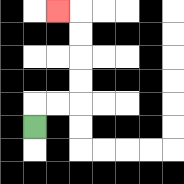{'start': '[1, 5]', 'end': '[2, 0]', 'path_directions': 'U,R,R,U,U,U,U,L', 'path_coordinates': '[[1, 5], [1, 4], [2, 4], [3, 4], [3, 3], [3, 2], [3, 1], [3, 0], [2, 0]]'}